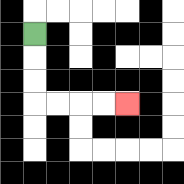{'start': '[1, 1]', 'end': '[5, 4]', 'path_directions': 'D,D,D,R,R,R,R', 'path_coordinates': '[[1, 1], [1, 2], [1, 3], [1, 4], [2, 4], [3, 4], [4, 4], [5, 4]]'}